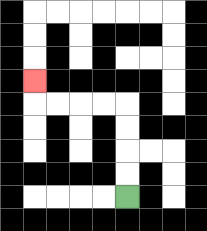{'start': '[5, 8]', 'end': '[1, 3]', 'path_directions': 'U,U,U,U,L,L,L,L,U', 'path_coordinates': '[[5, 8], [5, 7], [5, 6], [5, 5], [5, 4], [4, 4], [3, 4], [2, 4], [1, 4], [1, 3]]'}